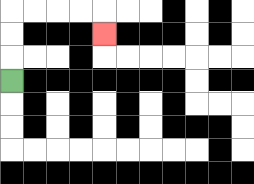{'start': '[0, 3]', 'end': '[4, 1]', 'path_directions': 'U,U,U,R,R,R,R,D', 'path_coordinates': '[[0, 3], [0, 2], [0, 1], [0, 0], [1, 0], [2, 0], [3, 0], [4, 0], [4, 1]]'}